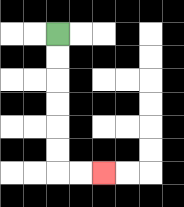{'start': '[2, 1]', 'end': '[4, 7]', 'path_directions': 'D,D,D,D,D,D,R,R', 'path_coordinates': '[[2, 1], [2, 2], [2, 3], [2, 4], [2, 5], [2, 6], [2, 7], [3, 7], [4, 7]]'}